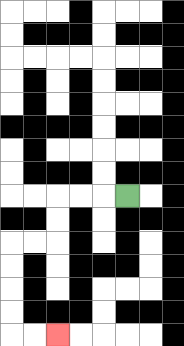{'start': '[5, 8]', 'end': '[2, 14]', 'path_directions': 'L,L,L,D,D,L,L,D,D,D,D,R,R', 'path_coordinates': '[[5, 8], [4, 8], [3, 8], [2, 8], [2, 9], [2, 10], [1, 10], [0, 10], [0, 11], [0, 12], [0, 13], [0, 14], [1, 14], [2, 14]]'}